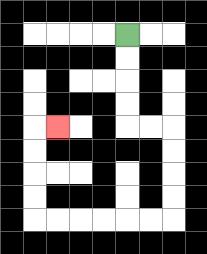{'start': '[5, 1]', 'end': '[2, 5]', 'path_directions': 'D,D,D,D,R,R,D,D,D,D,L,L,L,L,L,L,U,U,U,U,R', 'path_coordinates': '[[5, 1], [5, 2], [5, 3], [5, 4], [5, 5], [6, 5], [7, 5], [7, 6], [7, 7], [7, 8], [7, 9], [6, 9], [5, 9], [4, 9], [3, 9], [2, 9], [1, 9], [1, 8], [1, 7], [1, 6], [1, 5], [2, 5]]'}